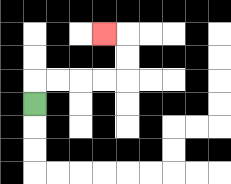{'start': '[1, 4]', 'end': '[4, 1]', 'path_directions': 'U,R,R,R,R,U,U,L', 'path_coordinates': '[[1, 4], [1, 3], [2, 3], [3, 3], [4, 3], [5, 3], [5, 2], [5, 1], [4, 1]]'}